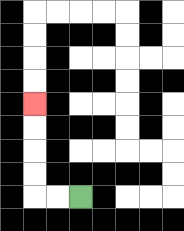{'start': '[3, 8]', 'end': '[1, 4]', 'path_directions': 'L,L,U,U,U,U', 'path_coordinates': '[[3, 8], [2, 8], [1, 8], [1, 7], [1, 6], [1, 5], [1, 4]]'}